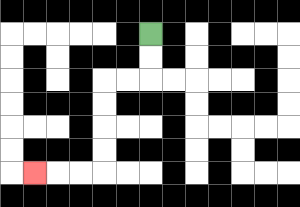{'start': '[6, 1]', 'end': '[1, 7]', 'path_directions': 'D,D,L,L,D,D,D,D,L,L,L', 'path_coordinates': '[[6, 1], [6, 2], [6, 3], [5, 3], [4, 3], [4, 4], [4, 5], [4, 6], [4, 7], [3, 7], [2, 7], [1, 7]]'}